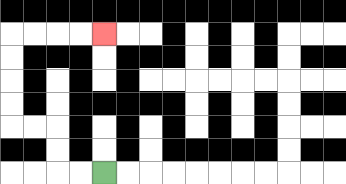{'start': '[4, 7]', 'end': '[4, 1]', 'path_directions': 'L,L,U,U,L,L,U,U,U,U,R,R,R,R', 'path_coordinates': '[[4, 7], [3, 7], [2, 7], [2, 6], [2, 5], [1, 5], [0, 5], [0, 4], [0, 3], [0, 2], [0, 1], [1, 1], [2, 1], [3, 1], [4, 1]]'}